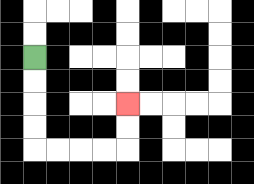{'start': '[1, 2]', 'end': '[5, 4]', 'path_directions': 'D,D,D,D,R,R,R,R,U,U', 'path_coordinates': '[[1, 2], [1, 3], [1, 4], [1, 5], [1, 6], [2, 6], [3, 6], [4, 6], [5, 6], [5, 5], [5, 4]]'}